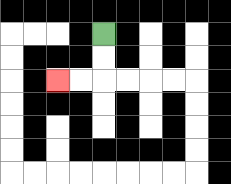{'start': '[4, 1]', 'end': '[2, 3]', 'path_directions': 'D,D,L,L', 'path_coordinates': '[[4, 1], [4, 2], [4, 3], [3, 3], [2, 3]]'}